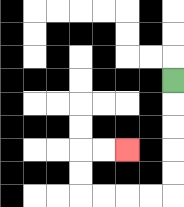{'start': '[7, 3]', 'end': '[5, 6]', 'path_directions': 'D,D,D,D,D,L,L,L,L,U,U,R,R', 'path_coordinates': '[[7, 3], [7, 4], [7, 5], [7, 6], [7, 7], [7, 8], [6, 8], [5, 8], [4, 8], [3, 8], [3, 7], [3, 6], [4, 6], [5, 6]]'}